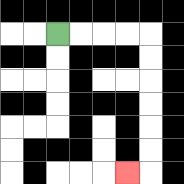{'start': '[2, 1]', 'end': '[5, 7]', 'path_directions': 'R,R,R,R,D,D,D,D,D,D,L', 'path_coordinates': '[[2, 1], [3, 1], [4, 1], [5, 1], [6, 1], [6, 2], [6, 3], [6, 4], [6, 5], [6, 6], [6, 7], [5, 7]]'}